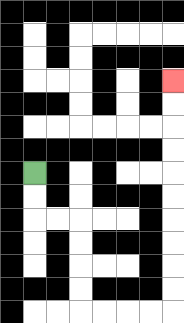{'start': '[1, 7]', 'end': '[7, 3]', 'path_directions': 'D,D,R,R,D,D,D,D,R,R,R,R,U,U,U,U,U,U,U,U,U,U', 'path_coordinates': '[[1, 7], [1, 8], [1, 9], [2, 9], [3, 9], [3, 10], [3, 11], [3, 12], [3, 13], [4, 13], [5, 13], [6, 13], [7, 13], [7, 12], [7, 11], [7, 10], [7, 9], [7, 8], [7, 7], [7, 6], [7, 5], [7, 4], [7, 3]]'}